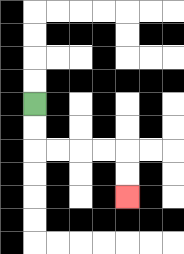{'start': '[1, 4]', 'end': '[5, 8]', 'path_directions': 'D,D,R,R,R,R,D,D', 'path_coordinates': '[[1, 4], [1, 5], [1, 6], [2, 6], [3, 6], [4, 6], [5, 6], [5, 7], [5, 8]]'}